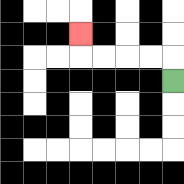{'start': '[7, 3]', 'end': '[3, 1]', 'path_directions': 'U,L,L,L,L,U', 'path_coordinates': '[[7, 3], [7, 2], [6, 2], [5, 2], [4, 2], [3, 2], [3, 1]]'}